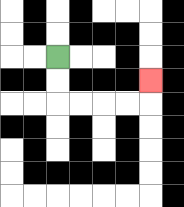{'start': '[2, 2]', 'end': '[6, 3]', 'path_directions': 'D,D,R,R,R,R,U', 'path_coordinates': '[[2, 2], [2, 3], [2, 4], [3, 4], [4, 4], [5, 4], [6, 4], [6, 3]]'}